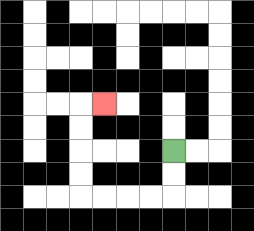{'start': '[7, 6]', 'end': '[4, 4]', 'path_directions': 'D,D,L,L,L,L,U,U,U,U,R', 'path_coordinates': '[[7, 6], [7, 7], [7, 8], [6, 8], [5, 8], [4, 8], [3, 8], [3, 7], [3, 6], [3, 5], [3, 4], [4, 4]]'}